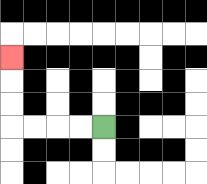{'start': '[4, 5]', 'end': '[0, 2]', 'path_directions': 'L,L,L,L,U,U,U', 'path_coordinates': '[[4, 5], [3, 5], [2, 5], [1, 5], [0, 5], [0, 4], [0, 3], [0, 2]]'}